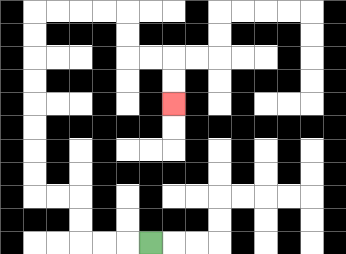{'start': '[6, 10]', 'end': '[7, 4]', 'path_directions': 'L,L,L,U,U,L,L,U,U,U,U,U,U,U,U,R,R,R,R,D,D,R,R,D,D', 'path_coordinates': '[[6, 10], [5, 10], [4, 10], [3, 10], [3, 9], [3, 8], [2, 8], [1, 8], [1, 7], [1, 6], [1, 5], [1, 4], [1, 3], [1, 2], [1, 1], [1, 0], [2, 0], [3, 0], [4, 0], [5, 0], [5, 1], [5, 2], [6, 2], [7, 2], [7, 3], [7, 4]]'}